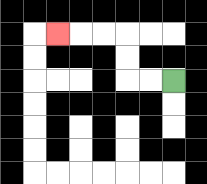{'start': '[7, 3]', 'end': '[2, 1]', 'path_directions': 'L,L,U,U,L,L,L', 'path_coordinates': '[[7, 3], [6, 3], [5, 3], [5, 2], [5, 1], [4, 1], [3, 1], [2, 1]]'}